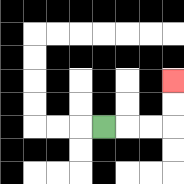{'start': '[4, 5]', 'end': '[7, 3]', 'path_directions': 'R,R,R,U,U', 'path_coordinates': '[[4, 5], [5, 5], [6, 5], [7, 5], [7, 4], [7, 3]]'}